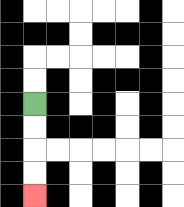{'start': '[1, 4]', 'end': '[1, 8]', 'path_directions': 'D,D,D,D', 'path_coordinates': '[[1, 4], [1, 5], [1, 6], [1, 7], [1, 8]]'}